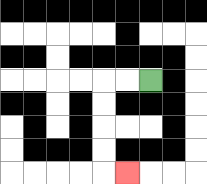{'start': '[6, 3]', 'end': '[5, 7]', 'path_directions': 'L,L,D,D,D,D,R', 'path_coordinates': '[[6, 3], [5, 3], [4, 3], [4, 4], [4, 5], [4, 6], [4, 7], [5, 7]]'}